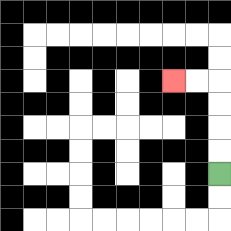{'start': '[9, 7]', 'end': '[7, 3]', 'path_directions': 'U,U,U,U,L,L', 'path_coordinates': '[[9, 7], [9, 6], [9, 5], [9, 4], [9, 3], [8, 3], [7, 3]]'}